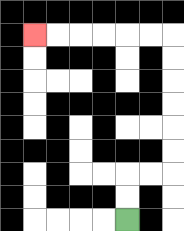{'start': '[5, 9]', 'end': '[1, 1]', 'path_directions': 'U,U,R,R,U,U,U,U,U,U,L,L,L,L,L,L', 'path_coordinates': '[[5, 9], [5, 8], [5, 7], [6, 7], [7, 7], [7, 6], [7, 5], [7, 4], [7, 3], [7, 2], [7, 1], [6, 1], [5, 1], [4, 1], [3, 1], [2, 1], [1, 1]]'}